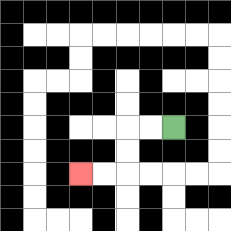{'start': '[7, 5]', 'end': '[3, 7]', 'path_directions': 'L,L,D,D,L,L', 'path_coordinates': '[[7, 5], [6, 5], [5, 5], [5, 6], [5, 7], [4, 7], [3, 7]]'}